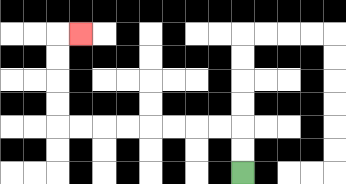{'start': '[10, 7]', 'end': '[3, 1]', 'path_directions': 'U,U,L,L,L,L,L,L,L,L,U,U,U,U,R', 'path_coordinates': '[[10, 7], [10, 6], [10, 5], [9, 5], [8, 5], [7, 5], [6, 5], [5, 5], [4, 5], [3, 5], [2, 5], [2, 4], [2, 3], [2, 2], [2, 1], [3, 1]]'}